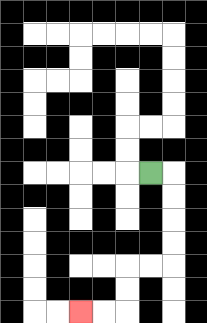{'start': '[6, 7]', 'end': '[3, 13]', 'path_directions': 'R,D,D,D,D,L,L,D,D,L,L', 'path_coordinates': '[[6, 7], [7, 7], [7, 8], [7, 9], [7, 10], [7, 11], [6, 11], [5, 11], [5, 12], [5, 13], [4, 13], [3, 13]]'}